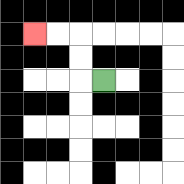{'start': '[4, 3]', 'end': '[1, 1]', 'path_directions': 'L,U,U,L,L', 'path_coordinates': '[[4, 3], [3, 3], [3, 2], [3, 1], [2, 1], [1, 1]]'}